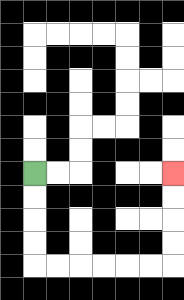{'start': '[1, 7]', 'end': '[7, 7]', 'path_directions': 'D,D,D,D,R,R,R,R,R,R,U,U,U,U', 'path_coordinates': '[[1, 7], [1, 8], [1, 9], [1, 10], [1, 11], [2, 11], [3, 11], [4, 11], [5, 11], [6, 11], [7, 11], [7, 10], [7, 9], [7, 8], [7, 7]]'}